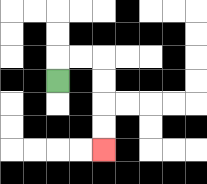{'start': '[2, 3]', 'end': '[4, 6]', 'path_directions': 'U,R,R,D,D,D,D', 'path_coordinates': '[[2, 3], [2, 2], [3, 2], [4, 2], [4, 3], [4, 4], [4, 5], [4, 6]]'}